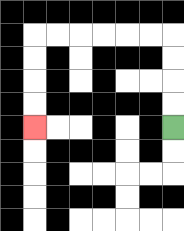{'start': '[7, 5]', 'end': '[1, 5]', 'path_directions': 'U,U,U,U,L,L,L,L,L,L,D,D,D,D', 'path_coordinates': '[[7, 5], [7, 4], [7, 3], [7, 2], [7, 1], [6, 1], [5, 1], [4, 1], [3, 1], [2, 1], [1, 1], [1, 2], [1, 3], [1, 4], [1, 5]]'}